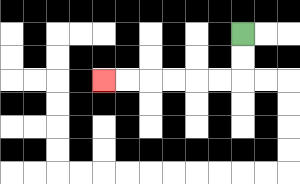{'start': '[10, 1]', 'end': '[4, 3]', 'path_directions': 'D,D,L,L,L,L,L,L', 'path_coordinates': '[[10, 1], [10, 2], [10, 3], [9, 3], [8, 3], [7, 3], [6, 3], [5, 3], [4, 3]]'}